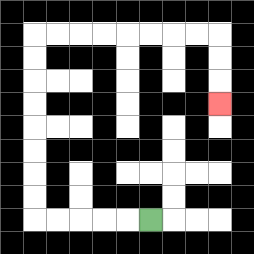{'start': '[6, 9]', 'end': '[9, 4]', 'path_directions': 'L,L,L,L,L,U,U,U,U,U,U,U,U,R,R,R,R,R,R,R,R,D,D,D', 'path_coordinates': '[[6, 9], [5, 9], [4, 9], [3, 9], [2, 9], [1, 9], [1, 8], [1, 7], [1, 6], [1, 5], [1, 4], [1, 3], [1, 2], [1, 1], [2, 1], [3, 1], [4, 1], [5, 1], [6, 1], [7, 1], [8, 1], [9, 1], [9, 2], [9, 3], [9, 4]]'}